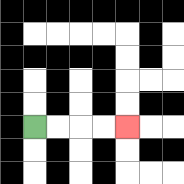{'start': '[1, 5]', 'end': '[5, 5]', 'path_directions': 'R,R,R,R', 'path_coordinates': '[[1, 5], [2, 5], [3, 5], [4, 5], [5, 5]]'}